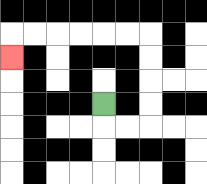{'start': '[4, 4]', 'end': '[0, 2]', 'path_directions': 'D,R,R,U,U,U,U,L,L,L,L,L,L,D', 'path_coordinates': '[[4, 4], [4, 5], [5, 5], [6, 5], [6, 4], [6, 3], [6, 2], [6, 1], [5, 1], [4, 1], [3, 1], [2, 1], [1, 1], [0, 1], [0, 2]]'}